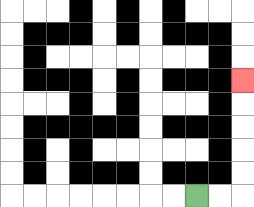{'start': '[8, 8]', 'end': '[10, 3]', 'path_directions': 'R,R,U,U,U,U,U', 'path_coordinates': '[[8, 8], [9, 8], [10, 8], [10, 7], [10, 6], [10, 5], [10, 4], [10, 3]]'}